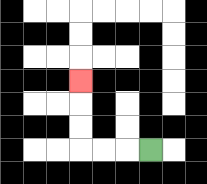{'start': '[6, 6]', 'end': '[3, 3]', 'path_directions': 'L,L,L,U,U,U', 'path_coordinates': '[[6, 6], [5, 6], [4, 6], [3, 6], [3, 5], [3, 4], [3, 3]]'}